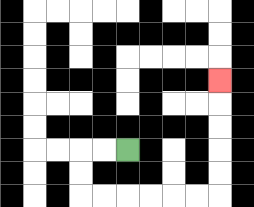{'start': '[5, 6]', 'end': '[9, 3]', 'path_directions': 'L,L,D,D,R,R,R,R,R,R,U,U,U,U,U', 'path_coordinates': '[[5, 6], [4, 6], [3, 6], [3, 7], [3, 8], [4, 8], [5, 8], [6, 8], [7, 8], [8, 8], [9, 8], [9, 7], [9, 6], [9, 5], [9, 4], [9, 3]]'}